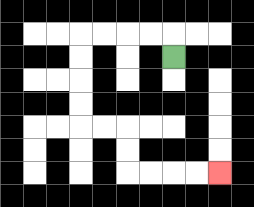{'start': '[7, 2]', 'end': '[9, 7]', 'path_directions': 'U,L,L,L,L,D,D,D,D,R,R,D,D,R,R,R,R', 'path_coordinates': '[[7, 2], [7, 1], [6, 1], [5, 1], [4, 1], [3, 1], [3, 2], [3, 3], [3, 4], [3, 5], [4, 5], [5, 5], [5, 6], [5, 7], [6, 7], [7, 7], [8, 7], [9, 7]]'}